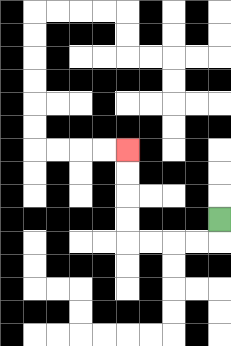{'start': '[9, 9]', 'end': '[5, 6]', 'path_directions': 'D,L,L,L,L,U,U,U,U', 'path_coordinates': '[[9, 9], [9, 10], [8, 10], [7, 10], [6, 10], [5, 10], [5, 9], [5, 8], [5, 7], [5, 6]]'}